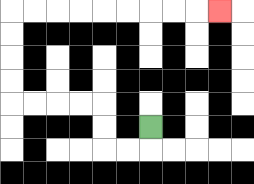{'start': '[6, 5]', 'end': '[9, 0]', 'path_directions': 'D,L,L,U,U,L,L,L,L,U,U,U,U,R,R,R,R,R,R,R,R,R', 'path_coordinates': '[[6, 5], [6, 6], [5, 6], [4, 6], [4, 5], [4, 4], [3, 4], [2, 4], [1, 4], [0, 4], [0, 3], [0, 2], [0, 1], [0, 0], [1, 0], [2, 0], [3, 0], [4, 0], [5, 0], [6, 0], [7, 0], [8, 0], [9, 0]]'}